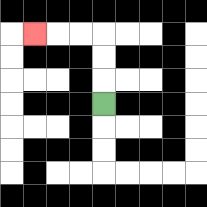{'start': '[4, 4]', 'end': '[1, 1]', 'path_directions': 'U,U,U,L,L,L', 'path_coordinates': '[[4, 4], [4, 3], [4, 2], [4, 1], [3, 1], [2, 1], [1, 1]]'}